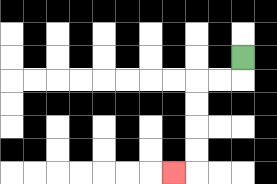{'start': '[10, 2]', 'end': '[7, 7]', 'path_directions': 'D,L,L,D,D,D,D,L', 'path_coordinates': '[[10, 2], [10, 3], [9, 3], [8, 3], [8, 4], [8, 5], [8, 6], [8, 7], [7, 7]]'}